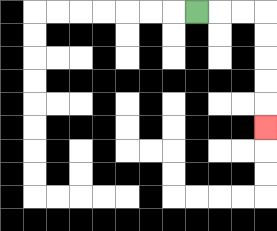{'start': '[8, 0]', 'end': '[11, 5]', 'path_directions': 'R,R,R,D,D,D,D,D', 'path_coordinates': '[[8, 0], [9, 0], [10, 0], [11, 0], [11, 1], [11, 2], [11, 3], [11, 4], [11, 5]]'}